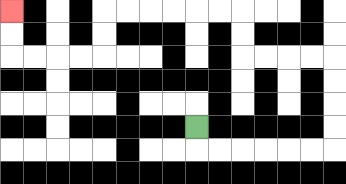{'start': '[8, 5]', 'end': '[0, 0]', 'path_directions': 'D,R,R,R,R,R,R,U,U,U,U,L,L,L,L,U,U,L,L,L,L,L,L,D,D,L,L,L,L,U,U', 'path_coordinates': '[[8, 5], [8, 6], [9, 6], [10, 6], [11, 6], [12, 6], [13, 6], [14, 6], [14, 5], [14, 4], [14, 3], [14, 2], [13, 2], [12, 2], [11, 2], [10, 2], [10, 1], [10, 0], [9, 0], [8, 0], [7, 0], [6, 0], [5, 0], [4, 0], [4, 1], [4, 2], [3, 2], [2, 2], [1, 2], [0, 2], [0, 1], [0, 0]]'}